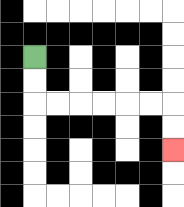{'start': '[1, 2]', 'end': '[7, 6]', 'path_directions': 'D,D,R,R,R,R,R,R,D,D', 'path_coordinates': '[[1, 2], [1, 3], [1, 4], [2, 4], [3, 4], [4, 4], [5, 4], [6, 4], [7, 4], [7, 5], [7, 6]]'}